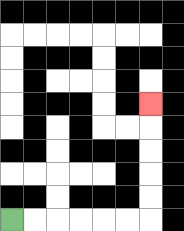{'start': '[0, 9]', 'end': '[6, 4]', 'path_directions': 'R,R,R,R,R,R,U,U,U,U,U', 'path_coordinates': '[[0, 9], [1, 9], [2, 9], [3, 9], [4, 9], [5, 9], [6, 9], [6, 8], [6, 7], [6, 6], [6, 5], [6, 4]]'}